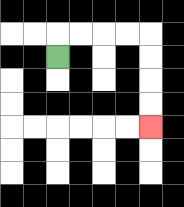{'start': '[2, 2]', 'end': '[6, 5]', 'path_directions': 'U,R,R,R,R,D,D,D,D', 'path_coordinates': '[[2, 2], [2, 1], [3, 1], [4, 1], [5, 1], [6, 1], [6, 2], [6, 3], [6, 4], [6, 5]]'}